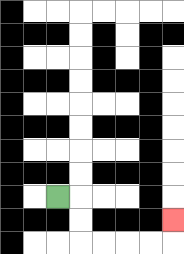{'start': '[2, 8]', 'end': '[7, 9]', 'path_directions': 'R,D,D,R,R,R,R,U', 'path_coordinates': '[[2, 8], [3, 8], [3, 9], [3, 10], [4, 10], [5, 10], [6, 10], [7, 10], [7, 9]]'}